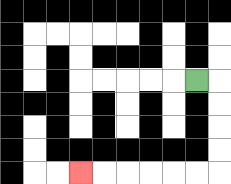{'start': '[8, 3]', 'end': '[3, 7]', 'path_directions': 'R,D,D,D,D,L,L,L,L,L,L', 'path_coordinates': '[[8, 3], [9, 3], [9, 4], [9, 5], [9, 6], [9, 7], [8, 7], [7, 7], [6, 7], [5, 7], [4, 7], [3, 7]]'}